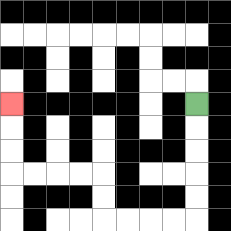{'start': '[8, 4]', 'end': '[0, 4]', 'path_directions': 'D,D,D,D,D,L,L,L,L,U,U,L,L,L,L,U,U,U', 'path_coordinates': '[[8, 4], [8, 5], [8, 6], [8, 7], [8, 8], [8, 9], [7, 9], [6, 9], [5, 9], [4, 9], [4, 8], [4, 7], [3, 7], [2, 7], [1, 7], [0, 7], [0, 6], [0, 5], [0, 4]]'}